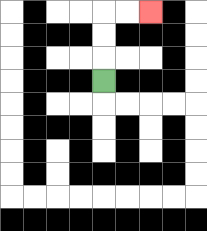{'start': '[4, 3]', 'end': '[6, 0]', 'path_directions': 'U,U,U,R,R', 'path_coordinates': '[[4, 3], [4, 2], [4, 1], [4, 0], [5, 0], [6, 0]]'}